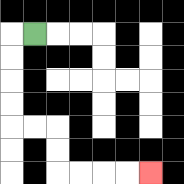{'start': '[1, 1]', 'end': '[6, 7]', 'path_directions': 'L,D,D,D,D,R,R,D,D,R,R,R,R', 'path_coordinates': '[[1, 1], [0, 1], [0, 2], [0, 3], [0, 4], [0, 5], [1, 5], [2, 5], [2, 6], [2, 7], [3, 7], [4, 7], [5, 7], [6, 7]]'}